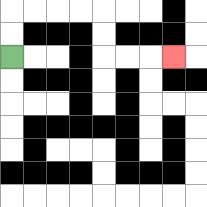{'start': '[0, 2]', 'end': '[7, 2]', 'path_directions': 'U,U,R,R,R,R,D,D,R,R,R', 'path_coordinates': '[[0, 2], [0, 1], [0, 0], [1, 0], [2, 0], [3, 0], [4, 0], [4, 1], [4, 2], [5, 2], [6, 2], [7, 2]]'}